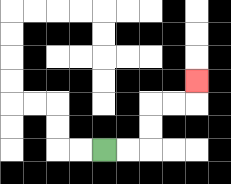{'start': '[4, 6]', 'end': '[8, 3]', 'path_directions': 'R,R,U,U,R,R,U', 'path_coordinates': '[[4, 6], [5, 6], [6, 6], [6, 5], [6, 4], [7, 4], [8, 4], [8, 3]]'}